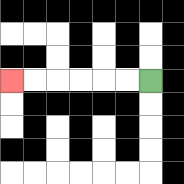{'start': '[6, 3]', 'end': '[0, 3]', 'path_directions': 'L,L,L,L,L,L', 'path_coordinates': '[[6, 3], [5, 3], [4, 3], [3, 3], [2, 3], [1, 3], [0, 3]]'}